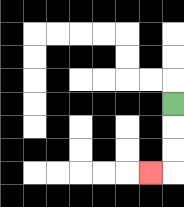{'start': '[7, 4]', 'end': '[6, 7]', 'path_directions': 'D,D,D,L', 'path_coordinates': '[[7, 4], [7, 5], [7, 6], [7, 7], [6, 7]]'}